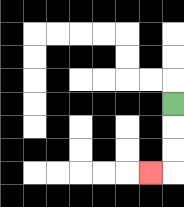{'start': '[7, 4]', 'end': '[6, 7]', 'path_directions': 'D,D,D,L', 'path_coordinates': '[[7, 4], [7, 5], [7, 6], [7, 7], [6, 7]]'}